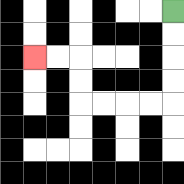{'start': '[7, 0]', 'end': '[1, 2]', 'path_directions': 'D,D,D,D,L,L,L,L,U,U,L,L', 'path_coordinates': '[[7, 0], [7, 1], [7, 2], [7, 3], [7, 4], [6, 4], [5, 4], [4, 4], [3, 4], [3, 3], [3, 2], [2, 2], [1, 2]]'}